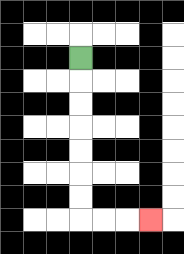{'start': '[3, 2]', 'end': '[6, 9]', 'path_directions': 'D,D,D,D,D,D,D,R,R,R', 'path_coordinates': '[[3, 2], [3, 3], [3, 4], [3, 5], [3, 6], [3, 7], [3, 8], [3, 9], [4, 9], [5, 9], [6, 9]]'}